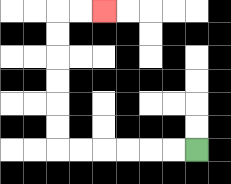{'start': '[8, 6]', 'end': '[4, 0]', 'path_directions': 'L,L,L,L,L,L,U,U,U,U,U,U,R,R', 'path_coordinates': '[[8, 6], [7, 6], [6, 6], [5, 6], [4, 6], [3, 6], [2, 6], [2, 5], [2, 4], [2, 3], [2, 2], [2, 1], [2, 0], [3, 0], [4, 0]]'}